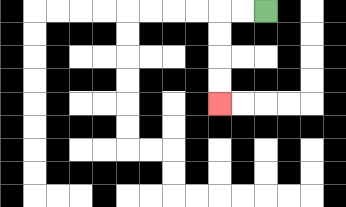{'start': '[11, 0]', 'end': '[9, 4]', 'path_directions': 'L,L,D,D,D,D', 'path_coordinates': '[[11, 0], [10, 0], [9, 0], [9, 1], [9, 2], [9, 3], [9, 4]]'}